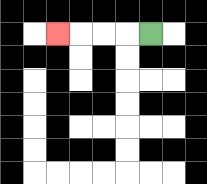{'start': '[6, 1]', 'end': '[2, 1]', 'path_directions': 'L,L,L,L', 'path_coordinates': '[[6, 1], [5, 1], [4, 1], [3, 1], [2, 1]]'}